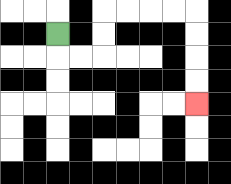{'start': '[2, 1]', 'end': '[8, 4]', 'path_directions': 'D,R,R,U,U,R,R,R,R,D,D,D,D', 'path_coordinates': '[[2, 1], [2, 2], [3, 2], [4, 2], [4, 1], [4, 0], [5, 0], [6, 0], [7, 0], [8, 0], [8, 1], [8, 2], [8, 3], [8, 4]]'}